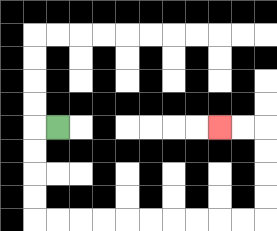{'start': '[2, 5]', 'end': '[9, 5]', 'path_directions': 'L,D,D,D,D,R,R,R,R,R,R,R,R,R,R,U,U,U,U,L,L', 'path_coordinates': '[[2, 5], [1, 5], [1, 6], [1, 7], [1, 8], [1, 9], [2, 9], [3, 9], [4, 9], [5, 9], [6, 9], [7, 9], [8, 9], [9, 9], [10, 9], [11, 9], [11, 8], [11, 7], [11, 6], [11, 5], [10, 5], [9, 5]]'}